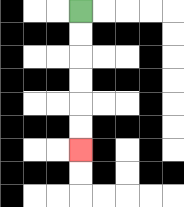{'start': '[3, 0]', 'end': '[3, 6]', 'path_directions': 'D,D,D,D,D,D', 'path_coordinates': '[[3, 0], [3, 1], [3, 2], [3, 3], [3, 4], [3, 5], [3, 6]]'}